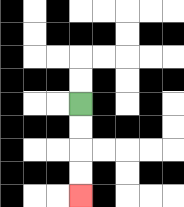{'start': '[3, 4]', 'end': '[3, 8]', 'path_directions': 'D,D,D,D', 'path_coordinates': '[[3, 4], [3, 5], [3, 6], [3, 7], [3, 8]]'}